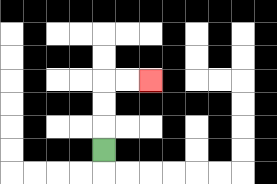{'start': '[4, 6]', 'end': '[6, 3]', 'path_directions': 'U,U,U,R,R', 'path_coordinates': '[[4, 6], [4, 5], [4, 4], [4, 3], [5, 3], [6, 3]]'}